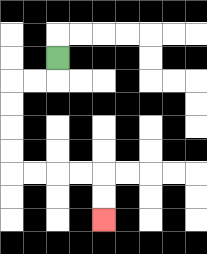{'start': '[2, 2]', 'end': '[4, 9]', 'path_directions': 'D,L,L,D,D,D,D,R,R,R,R,D,D', 'path_coordinates': '[[2, 2], [2, 3], [1, 3], [0, 3], [0, 4], [0, 5], [0, 6], [0, 7], [1, 7], [2, 7], [3, 7], [4, 7], [4, 8], [4, 9]]'}